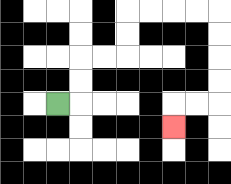{'start': '[2, 4]', 'end': '[7, 5]', 'path_directions': 'R,U,U,R,R,U,U,R,R,R,R,D,D,D,D,L,L,D', 'path_coordinates': '[[2, 4], [3, 4], [3, 3], [3, 2], [4, 2], [5, 2], [5, 1], [5, 0], [6, 0], [7, 0], [8, 0], [9, 0], [9, 1], [9, 2], [9, 3], [9, 4], [8, 4], [7, 4], [7, 5]]'}